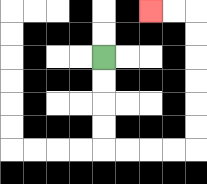{'start': '[4, 2]', 'end': '[6, 0]', 'path_directions': 'D,D,D,D,R,R,R,R,U,U,U,U,U,U,L,L', 'path_coordinates': '[[4, 2], [4, 3], [4, 4], [4, 5], [4, 6], [5, 6], [6, 6], [7, 6], [8, 6], [8, 5], [8, 4], [8, 3], [8, 2], [8, 1], [8, 0], [7, 0], [6, 0]]'}